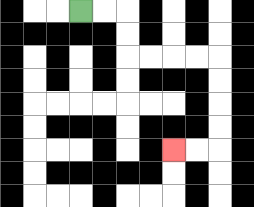{'start': '[3, 0]', 'end': '[7, 6]', 'path_directions': 'R,R,D,D,R,R,R,R,D,D,D,D,L,L', 'path_coordinates': '[[3, 0], [4, 0], [5, 0], [5, 1], [5, 2], [6, 2], [7, 2], [8, 2], [9, 2], [9, 3], [9, 4], [9, 5], [9, 6], [8, 6], [7, 6]]'}